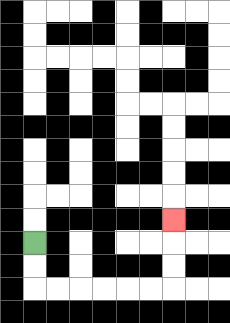{'start': '[1, 10]', 'end': '[7, 9]', 'path_directions': 'D,D,R,R,R,R,R,R,U,U,U', 'path_coordinates': '[[1, 10], [1, 11], [1, 12], [2, 12], [3, 12], [4, 12], [5, 12], [6, 12], [7, 12], [7, 11], [7, 10], [7, 9]]'}